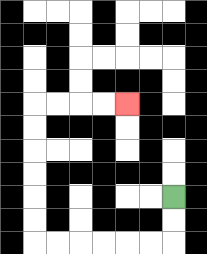{'start': '[7, 8]', 'end': '[5, 4]', 'path_directions': 'D,D,L,L,L,L,L,L,U,U,U,U,U,U,R,R,R,R', 'path_coordinates': '[[7, 8], [7, 9], [7, 10], [6, 10], [5, 10], [4, 10], [3, 10], [2, 10], [1, 10], [1, 9], [1, 8], [1, 7], [1, 6], [1, 5], [1, 4], [2, 4], [3, 4], [4, 4], [5, 4]]'}